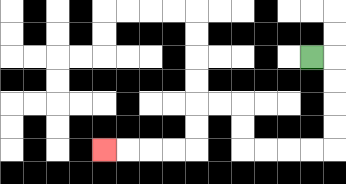{'start': '[13, 2]', 'end': '[4, 6]', 'path_directions': 'R,D,D,D,D,L,L,L,L,U,U,L,L,D,D,L,L,L,L', 'path_coordinates': '[[13, 2], [14, 2], [14, 3], [14, 4], [14, 5], [14, 6], [13, 6], [12, 6], [11, 6], [10, 6], [10, 5], [10, 4], [9, 4], [8, 4], [8, 5], [8, 6], [7, 6], [6, 6], [5, 6], [4, 6]]'}